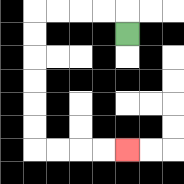{'start': '[5, 1]', 'end': '[5, 6]', 'path_directions': 'U,L,L,L,L,D,D,D,D,D,D,R,R,R,R', 'path_coordinates': '[[5, 1], [5, 0], [4, 0], [3, 0], [2, 0], [1, 0], [1, 1], [1, 2], [1, 3], [1, 4], [1, 5], [1, 6], [2, 6], [3, 6], [4, 6], [5, 6]]'}